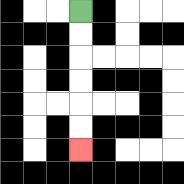{'start': '[3, 0]', 'end': '[3, 6]', 'path_directions': 'D,D,D,D,D,D', 'path_coordinates': '[[3, 0], [3, 1], [3, 2], [3, 3], [3, 4], [3, 5], [3, 6]]'}